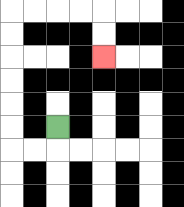{'start': '[2, 5]', 'end': '[4, 2]', 'path_directions': 'D,L,L,U,U,U,U,U,U,R,R,R,R,D,D', 'path_coordinates': '[[2, 5], [2, 6], [1, 6], [0, 6], [0, 5], [0, 4], [0, 3], [0, 2], [0, 1], [0, 0], [1, 0], [2, 0], [3, 0], [4, 0], [4, 1], [4, 2]]'}